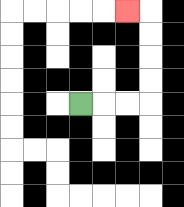{'start': '[3, 4]', 'end': '[5, 0]', 'path_directions': 'R,R,R,U,U,U,U,L', 'path_coordinates': '[[3, 4], [4, 4], [5, 4], [6, 4], [6, 3], [6, 2], [6, 1], [6, 0], [5, 0]]'}